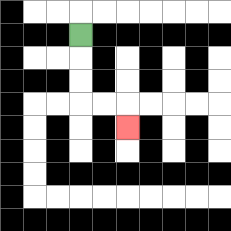{'start': '[3, 1]', 'end': '[5, 5]', 'path_directions': 'D,D,D,R,R,D', 'path_coordinates': '[[3, 1], [3, 2], [3, 3], [3, 4], [4, 4], [5, 4], [5, 5]]'}